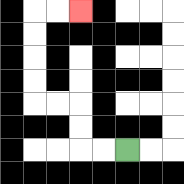{'start': '[5, 6]', 'end': '[3, 0]', 'path_directions': 'L,L,U,U,L,L,U,U,U,U,R,R', 'path_coordinates': '[[5, 6], [4, 6], [3, 6], [3, 5], [3, 4], [2, 4], [1, 4], [1, 3], [1, 2], [1, 1], [1, 0], [2, 0], [3, 0]]'}